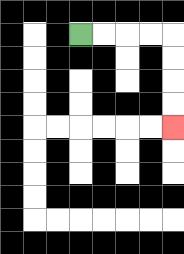{'start': '[3, 1]', 'end': '[7, 5]', 'path_directions': 'R,R,R,R,D,D,D,D', 'path_coordinates': '[[3, 1], [4, 1], [5, 1], [6, 1], [7, 1], [7, 2], [7, 3], [7, 4], [7, 5]]'}